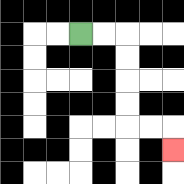{'start': '[3, 1]', 'end': '[7, 6]', 'path_directions': 'R,R,D,D,D,D,R,R,D', 'path_coordinates': '[[3, 1], [4, 1], [5, 1], [5, 2], [5, 3], [5, 4], [5, 5], [6, 5], [7, 5], [7, 6]]'}